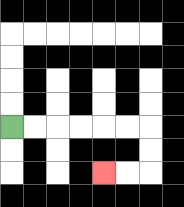{'start': '[0, 5]', 'end': '[4, 7]', 'path_directions': 'R,R,R,R,R,R,D,D,L,L', 'path_coordinates': '[[0, 5], [1, 5], [2, 5], [3, 5], [4, 5], [5, 5], [6, 5], [6, 6], [6, 7], [5, 7], [4, 7]]'}